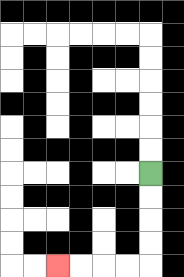{'start': '[6, 7]', 'end': '[2, 11]', 'path_directions': 'D,D,D,D,L,L,L,L', 'path_coordinates': '[[6, 7], [6, 8], [6, 9], [6, 10], [6, 11], [5, 11], [4, 11], [3, 11], [2, 11]]'}